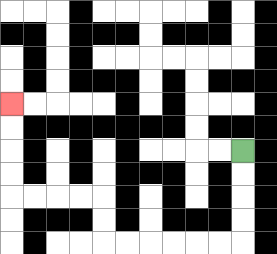{'start': '[10, 6]', 'end': '[0, 4]', 'path_directions': 'D,D,D,D,L,L,L,L,L,L,U,U,L,L,L,L,U,U,U,U', 'path_coordinates': '[[10, 6], [10, 7], [10, 8], [10, 9], [10, 10], [9, 10], [8, 10], [7, 10], [6, 10], [5, 10], [4, 10], [4, 9], [4, 8], [3, 8], [2, 8], [1, 8], [0, 8], [0, 7], [0, 6], [0, 5], [0, 4]]'}